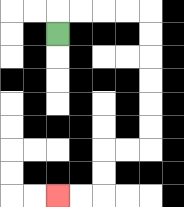{'start': '[2, 1]', 'end': '[2, 8]', 'path_directions': 'U,R,R,R,R,D,D,D,D,D,D,L,L,D,D,L,L', 'path_coordinates': '[[2, 1], [2, 0], [3, 0], [4, 0], [5, 0], [6, 0], [6, 1], [6, 2], [6, 3], [6, 4], [6, 5], [6, 6], [5, 6], [4, 6], [4, 7], [4, 8], [3, 8], [2, 8]]'}